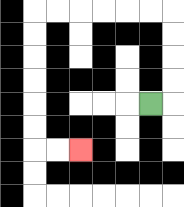{'start': '[6, 4]', 'end': '[3, 6]', 'path_directions': 'R,U,U,U,U,L,L,L,L,L,L,D,D,D,D,D,D,R,R', 'path_coordinates': '[[6, 4], [7, 4], [7, 3], [7, 2], [7, 1], [7, 0], [6, 0], [5, 0], [4, 0], [3, 0], [2, 0], [1, 0], [1, 1], [1, 2], [1, 3], [1, 4], [1, 5], [1, 6], [2, 6], [3, 6]]'}